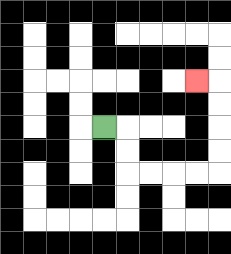{'start': '[4, 5]', 'end': '[8, 3]', 'path_directions': 'R,D,D,R,R,R,R,U,U,U,U,L', 'path_coordinates': '[[4, 5], [5, 5], [5, 6], [5, 7], [6, 7], [7, 7], [8, 7], [9, 7], [9, 6], [9, 5], [9, 4], [9, 3], [8, 3]]'}